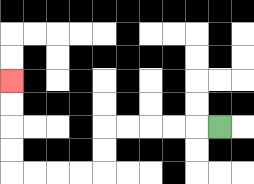{'start': '[9, 5]', 'end': '[0, 3]', 'path_directions': 'L,L,L,L,L,D,D,L,L,L,L,U,U,U,U', 'path_coordinates': '[[9, 5], [8, 5], [7, 5], [6, 5], [5, 5], [4, 5], [4, 6], [4, 7], [3, 7], [2, 7], [1, 7], [0, 7], [0, 6], [0, 5], [0, 4], [0, 3]]'}